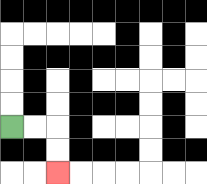{'start': '[0, 5]', 'end': '[2, 7]', 'path_directions': 'R,R,D,D', 'path_coordinates': '[[0, 5], [1, 5], [2, 5], [2, 6], [2, 7]]'}